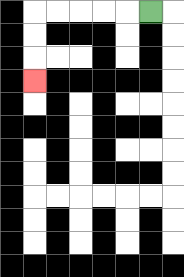{'start': '[6, 0]', 'end': '[1, 3]', 'path_directions': 'L,L,L,L,L,D,D,D', 'path_coordinates': '[[6, 0], [5, 0], [4, 0], [3, 0], [2, 0], [1, 0], [1, 1], [1, 2], [1, 3]]'}